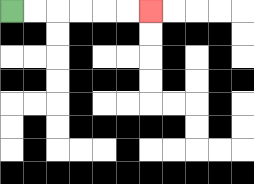{'start': '[0, 0]', 'end': '[6, 0]', 'path_directions': 'R,R,R,R,R,R', 'path_coordinates': '[[0, 0], [1, 0], [2, 0], [3, 0], [4, 0], [5, 0], [6, 0]]'}